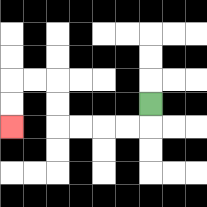{'start': '[6, 4]', 'end': '[0, 5]', 'path_directions': 'D,L,L,L,L,U,U,L,L,D,D', 'path_coordinates': '[[6, 4], [6, 5], [5, 5], [4, 5], [3, 5], [2, 5], [2, 4], [2, 3], [1, 3], [0, 3], [0, 4], [0, 5]]'}